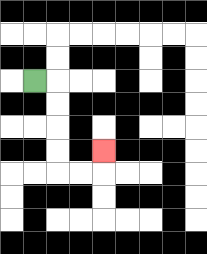{'start': '[1, 3]', 'end': '[4, 6]', 'path_directions': 'R,D,D,D,D,R,R,U', 'path_coordinates': '[[1, 3], [2, 3], [2, 4], [2, 5], [2, 6], [2, 7], [3, 7], [4, 7], [4, 6]]'}